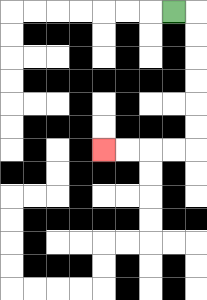{'start': '[7, 0]', 'end': '[4, 6]', 'path_directions': 'R,D,D,D,D,D,D,L,L,L,L', 'path_coordinates': '[[7, 0], [8, 0], [8, 1], [8, 2], [8, 3], [8, 4], [8, 5], [8, 6], [7, 6], [6, 6], [5, 6], [4, 6]]'}